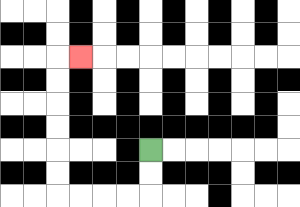{'start': '[6, 6]', 'end': '[3, 2]', 'path_directions': 'D,D,L,L,L,L,U,U,U,U,U,U,R', 'path_coordinates': '[[6, 6], [6, 7], [6, 8], [5, 8], [4, 8], [3, 8], [2, 8], [2, 7], [2, 6], [2, 5], [2, 4], [2, 3], [2, 2], [3, 2]]'}